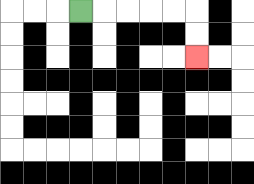{'start': '[3, 0]', 'end': '[8, 2]', 'path_directions': 'R,R,R,R,R,D,D', 'path_coordinates': '[[3, 0], [4, 0], [5, 0], [6, 0], [7, 0], [8, 0], [8, 1], [8, 2]]'}